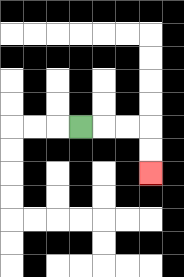{'start': '[3, 5]', 'end': '[6, 7]', 'path_directions': 'R,R,R,D,D', 'path_coordinates': '[[3, 5], [4, 5], [5, 5], [6, 5], [6, 6], [6, 7]]'}